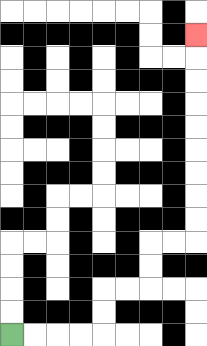{'start': '[0, 14]', 'end': '[8, 1]', 'path_directions': 'R,R,R,R,U,U,R,R,U,U,R,R,U,U,U,U,U,U,U,U,U', 'path_coordinates': '[[0, 14], [1, 14], [2, 14], [3, 14], [4, 14], [4, 13], [4, 12], [5, 12], [6, 12], [6, 11], [6, 10], [7, 10], [8, 10], [8, 9], [8, 8], [8, 7], [8, 6], [8, 5], [8, 4], [8, 3], [8, 2], [8, 1]]'}